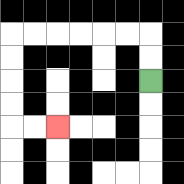{'start': '[6, 3]', 'end': '[2, 5]', 'path_directions': 'U,U,L,L,L,L,L,L,D,D,D,D,R,R', 'path_coordinates': '[[6, 3], [6, 2], [6, 1], [5, 1], [4, 1], [3, 1], [2, 1], [1, 1], [0, 1], [0, 2], [0, 3], [0, 4], [0, 5], [1, 5], [2, 5]]'}